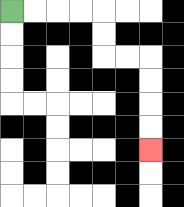{'start': '[0, 0]', 'end': '[6, 6]', 'path_directions': 'R,R,R,R,D,D,R,R,D,D,D,D', 'path_coordinates': '[[0, 0], [1, 0], [2, 0], [3, 0], [4, 0], [4, 1], [4, 2], [5, 2], [6, 2], [6, 3], [6, 4], [6, 5], [6, 6]]'}